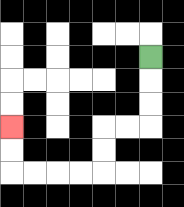{'start': '[6, 2]', 'end': '[0, 5]', 'path_directions': 'D,D,D,L,L,D,D,L,L,L,L,U,U', 'path_coordinates': '[[6, 2], [6, 3], [6, 4], [6, 5], [5, 5], [4, 5], [4, 6], [4, 7], [3, 7], [2, 7], [1, 7], [0, 7], [0, 6], [0, 5]]'}